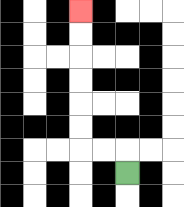{'start': '[5, 7]', 'end': '[3, 0]', 'path_directions': 'U,L,L,U,U,U,U,U,U', 'path_coordinates': '[[5, 7], [5, 6], [4, 6], [3, 6], [3, 5], [3, 4], [3, 3], [3, 2], [3, 1], [3, 0]]'}